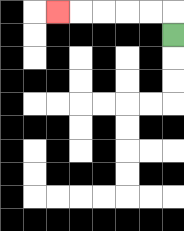{'start': '[7, 1]', 'end': '[2, 0]', 'path_directions': 'U,L,L,L,L,L', 'path_coordinates': '[[7, 1], [7, 0], [6, 0], [5, 0], [4, 0], [3, 0], [2, 0]]'}